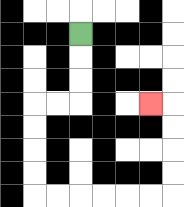{'start': '[3, 1]', 'end': '[6, 4]', 'path_directions': 'D,D,D,L,L,D,D,D,D,R,R,R,R,R,R,U,U,U,U,L', 'path_coordinates': '[[3, 1], [3, 2], [3, 3], [3, 4], [2, 4], [1, 4], [1, 5], [1, 6], [1, 7], [1, 8], [2, 8], [3, 8], [4, 8], [5, 8], [6, 8], [7, 8], [7, 7], [7, 6], [7, 5], [7, 4], [6, 4]]'}